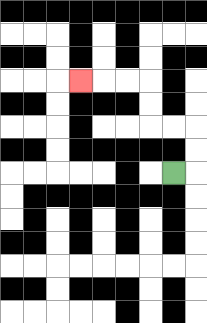{'start': '[7, 7]', 'end': '[3, 3]', 'path_directions': 'R,U,U,L,L,U,U,L,L,L', 'path_coordinates': '[[7, 7], [8, 7], [8, 6], [8, 5], [7, 5], [6, 5], [6, 4], [6, 3], [5, 3], [4, 3], [3, 3]]'}